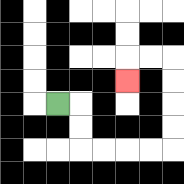{'start': '[2, 4]', 'end': '[5, 3]', 'path_directions': 'R,D,D,R,R,R,R,U,U,U,U,L,L,D', 'path_coordinates': '[[2, 4], [3, 4], [3, 5], [3, 6], [4, 6], [5, 6], [6, 6], [7, 6], [7, 5], [7, 4], [7, 3], [7, 2], [6, 2], [5, 2], [5, 3]]'}